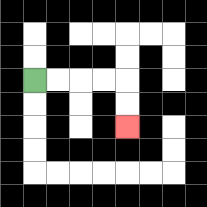{'start': '[1, 3]', 'end': '[5, 5]', 'path_directions': 'R,R,R,R,D,D', 'path_coordinates': '[[1, 3], [2, 3], [3, 3], [4, 3], [5, 3], [5, 4], [5, 5]]'}